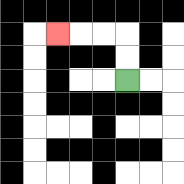{'start': '[5, 3]', 'end': '[2, 1]', 'path_directions': 'U,U,L,L,L', 'path_coordinates': '[[5, 3], [5, 2], [5, 1], [4, 1], [3, 1], [2, 1]]'}